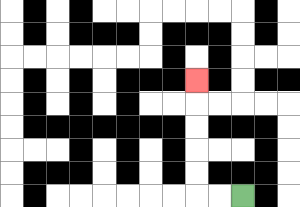{'start': '[10, 8]', 'end': '[8, 3]', 'path_directions': 'L,L,U,U,U,U,U', 'path_coordinates': '[[10, 8], [9, 8], [8, 8], [8, 7], [8, 6], [8, 5], [8, 4], [8, 3]]'}